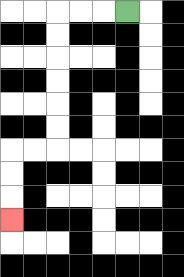{'start': '[5, 0]', 'end': '[0, 9]', 'path_directions': 'L,L,L,D,D,D,D,D,D,L,L,D,D,D', 'path_coordinates': '[[5, 0], [4, 0], [3, 0], [2, 0], [2, 1], [2, 2], [2, 3], [2, 4], [2, 5], [2, 6], [1, 6], [0, 6], [0, 7], [0, 8], [0, 9]]'}